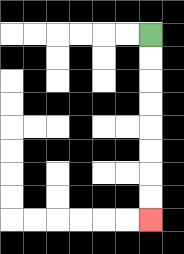{'start': '[6, 1]', 'end': '[6, 9]', 'path_directions': 'D,D,D,D,D,D,D,D', 'path_coordinates': '[[6, 1], [6, 2], [6, 3], [6, 4], [6, 5], [6, 6], [6, 7], [6, 8], [6, 9]]'}